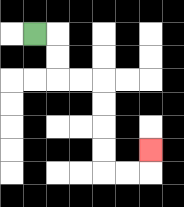{'start': '[1, 1]', 'end': '[6, 6]', 'path_directions': 'R,D,D,R,R,D,D,D,D,R,R,U', 'path_coordinates': '[[1, 1], [2, 1], [2, 2], [2, 3], [3, 3], [4, 3], [4, 4], [4, 5], [4, 6], [4, 7], [5, 7], [6, 7], [6, 6]]'}